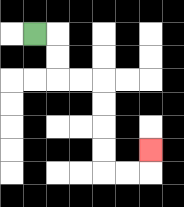{'start': '[1, 1]', 'end': '[6, 6]', 'path_directions': 'R,D,D,R,R,D,D,D,D,R,R,U', 'path_coordinates': '[[1, 1], [2, 1], [2, 2], [2, 3], [3, 3], [4, 3], [4, 4], [4, 5], [4, 6], [4, 7], [5, 7], [6, 7], [6, 6]]'}